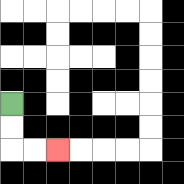{'start': '[0, 4]', 'end': '[2, 6]', 'path_directions': 'D,D,R,R', 'path_coordinates': '[[0, 4], [0, 5], [0, 6], [1, 6], [2, 6]]'}